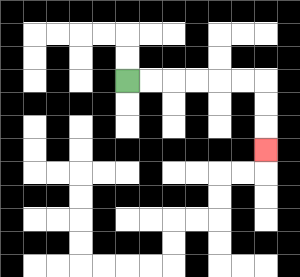{'start': '[5, 3]', 'end': '[11, 6]', 'path_directions': 'R,R,R,R,R,R,D,D,D', 'path_coordinates': '[[5, 3], [6, 3], [7, 3], [8, 3], [9, 3], [10, 3], [11, 3], [11, 4], [11, 5], [11, 6]]'}